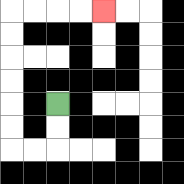{'start': '[2, 4]', 'end': '[4, 0]', 'path_directions': 'D,D,L,L,U,U,U,U,U,U,R,R,R,R', 'path_coordinates': '[[2, 4], [2, 5], [2, 6], [1, 6], [0, 6], [0, 5], [0, 4], [0, 3], [0, 2], [0, 1], [0, 0], [1, 0], [2, 0], [3, 0], [4, 0]]'}